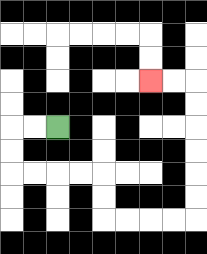{'start': '[2, 5]', 'end': '[6, 3]', 'path_directions': 'L,L,D,D,R,R,R,R,D,D,R,R,R,R,U,U,U,U,U,U,L,L', 'path_coordinates': '[[2, 5], [1, 5], [0, 5], [0, 6], [0, 7], [1, 7], [2, 7], [3, 7], [4, 7], [4, 8], [4, 9], [5, 9], [6, 9], [7, 9], [8, 9], [8, 8], [8, 7], [8, 6], [8, 5], [8, 4], [8, 3], [7, 3], [6, 3]]'}